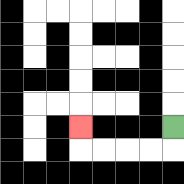{'start': '[7, 5]', 'end': '[3, 5]', 'path_directions': 'D,L,L,L,L,U', 'path_coordinates': '[[7, 5], [7, 6], [6, 6], [5, 6], [4, 6], [3, 6], [3, 5]]'}